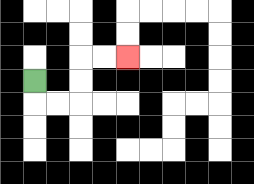{'start': '[1, 3]', 'end': '[5, 2]', 'path_directions': 'D,R,R,U,U,R,R', 'path_coordinates': '[[1, 3], [1, 4], [2, 4], [3, 4], [3, 3], [3, 2], [4, 2], [5, 2]]'}